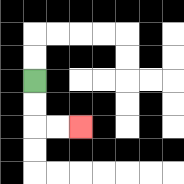{'start': '[1, 3]', 'end': '[3, 5]', 'path_directions': 'D,D,R,R', 'path_coordinates': '[[1, 3], [1, 4], [1, 5], [2, 5], [3, 5]]'}